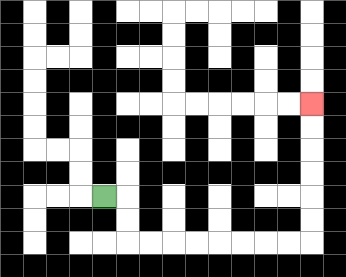{'start': '[4, 8]', 'end': '[13, 4]', 'path_directions': 'R,D,D,R,R,R,R,R,R,R,R,U,U,U,U,U,U', 'path_coordinates': '[[4, 8], [5, 8], [5, 9], [5, 10], [6, 10], [7, 10], [8, 10], [9, 10], [10, 10], [11, 10], [12, 10], [13, 10], [13, 9], [13, 8], [13, 7], [13, 6], [13, 5], [13, 4]]'}